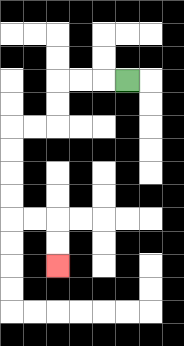{'start': '[5, 3]', 'end': '[2, 11]', 'path_directions': 'L,L,L,D,D,L,L,D,D,D,D,R,R,D,D', 'path_coordinates': '[[5, 3], [4, 3], [3, 3], [2, 3], [2, 4], [2, 5], [1, 5], [0, 5], [0, 6], [0, 7], [0, 8], [0, 9], [1, 9], [2, 9], [2, 10], [2, 11]]'}